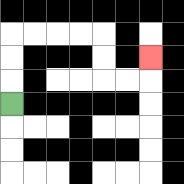{'start': '[0, 4]', 'end': '[6, 2]', 'path_directions': 'U,U,U,R,R,R,R,D,D,R,R,U', 'path_coordinates': '[[0, 4], [0, 3], [0, 2], [0, 1], [1, 1], [2, 1], [3, 1], [4, 1], [4, 2], [4, 3], [5, 3], [6, 3], [6, 2]]'}